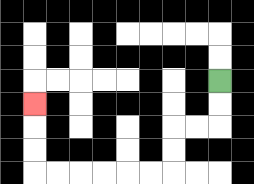{'start': '[9, 3]', 'end': '[1, 4]', 'path_directions': 'D,D,L,L,D,D,L,L,L,L,L,L,U,U,U', 'path_coordinates': '[[9, 3], [9, 4], [9, 5], [8, 5], [7, 5], [7, 6], [7, 7], [6, 7], [5, 7], [4, 7], [3, 7], [2, 7], [1, 7], [1, 6], [1, 5], [1, 4]]'}